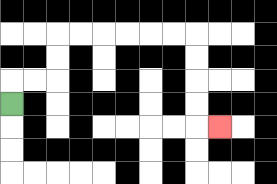{'start': '[0, 4]', 'end': '[9, 5]', 'path_directions': 'U,R,R,U,U,R,R,R,R,R,R,D,D,D,D,R', 'path_coordinates': '[[0, 4], [0, 3], [1, 3], [2, 3], [2, 2], [2, 1], [3, 1], [4, 1], [5, 1], [6, 1], [7, 1], [8, 1], [8, 2], [8, 3], [8, 4], [8, 5], [9, 5]]'}